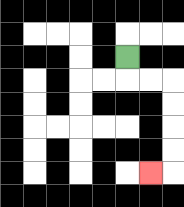{'start': '[5, 2]', 'end': '[6, 7]', 'path_directions': 'D,R,R,D,D,D,D,L', 'path_coordinates': '[[5, 2], [5, 3], [6, 3], [7, 3], [7, 4], [7, 5], [7, 6], [7, 7], [6, 7]]'}